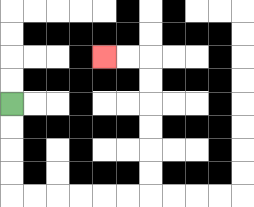{'start': '[0, 4]', 'end': '[4, 2]', 'path_directions': 'D,D,D,D,R,R,R,R,R,R,U,U,U,U,U,U,L,L', 'path_coordinates': '[[0, 4], [0, 5], [0, 6], [0, 7], [0, 8], [1, 8], [2, 8], [3, 8], [4, 8], [5, 8], [6, 8], [6, 7], [6, 6], [6, 5], [6, 4], [6, 3], [6, 2], [5, 2], [4, 2]]'}